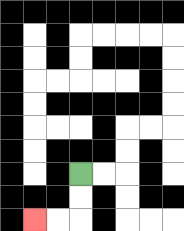{'start': '[3, 7]', 'end': '[1, 9]', 'path_directions': 'D,D,L,L', 'path_coordinates': '[[3, 7], [3, 8], [3, 9], [2, 9], [1, 9]]'}